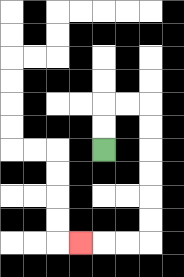{'start': '[4, 6]', 'end': '[3, 10]', 'path_directions': 'U,U,R,R,D,D,D,D,D,D,L,L,L', 'path_coordinates': '[[4, 6], [4, 5], [4, 4], [5, 4], [6, 4], [6, 5], [6, 6], [6, 7], [6, 8], [6, 9], [6, 10], [5, 10], [4, 10], [3, 10]]'}